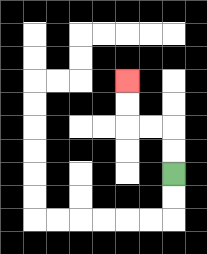{'start': '[7, 7]', 'end': '[5, 3]', 'path_directions': 'U,U,L,L,U,U', 'path_coordinates': '[[7, 7], [7, 6], [7, 5], [6, 5], [5, 5], [5, 4], [5, 3]]'}